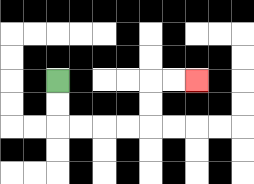{'start': '[2, 3]', 'end': '[8, 3]', 'path_directions': 'D,D,R,R,R,R,U,U,R,R', 'path_coordinates': '[[2, 3], [2, 4], [2, 5], [3, 5], [4, 5], [5, 5], [6, 5], [6, 4], [6, 3], [7, 3], [8, 3]]'}